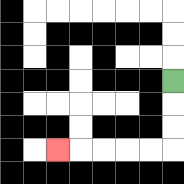{'start': '[7, 3]', 'end': '[2, 6]', 'path_directions': 'D,D,D,L,L,L,L,L', 'path_coordinates': '[[7, 3], [7, 4], [7, 5], [7, 6], [6, 6], [5, 6], [4, 6], [3, 6], [2, 6]]'}